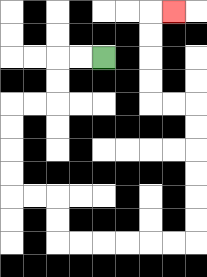{'start': '[4, 2]', 'end': '[7, 0]', 'path_directions': 'L,L,D,D,L,L,D,D,D,D,R,R,D,D,R,R,R,R,R,R,U,U,U,U,U,U,L,L,U,U,U,U,R', 'path_coordinates': '[[4, 2], [3, 2], [2, 2], [2, 3], [2, 4], [1, 4], [0, 4], [0, 5], [0, 6], [0, 7], [0, 8], [1, 8], [2, 8], [2, 9], [2, 10], [3, 10], [4, 10], [5, 10], [6, 10], [7, 10], [8, 10], [8, 9], [8, 8], [8, 7], [8, 6], [8, 5], [8, 4], [7, 4], [6, 4], [6, 3], [6, 2], [6, 1], [6, 0], [7, 0]]'}